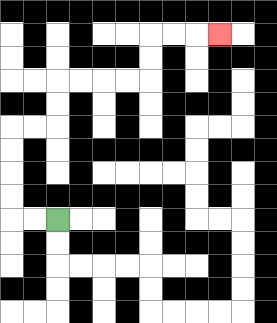{'start': '[2, 9]', 'end': '[9, 1]', 'path_directions': 'L,L,U,U,U,U,R,R,U,U,R,R,R,R,U,U,R,R,R', 'path_coordinates': '[[2, 9], [1, 9], [0, 9], [0, 8], [0, 7], [0, 6], [0, 5], [1, 5], [2, 5], [2, 4], [2, 3], [3, 3], [4, 3], [5, 3], [6, 3], [6, 2], [6, 1], [7, 1], [8, 1], [9, 1]]'}